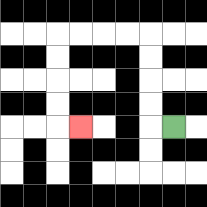{'start': '[7, 5]', 'end': '[3, 5]', 'path_directions': 'L,U,U,U,U,L,L,L,L,D,D,D,D,R', 'path_coordinates': '[[7, 5], [6, 5], [6, 4], [6, 3], [6, 2], [6, 1], [5, 1], [4, 1], [3, 1], [2, 1], [2, 2], [2, 3], [2, 4], [2, 5], [3, 5]]'}